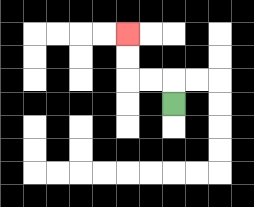{'start': '[7, 4]', 'end': '[5, 1]', 'path_directions': 'U,L,L,U,U', 'path_coordinates': '[[7, 4], [7, 3], [6, 3], [5, 3], [5, 2], [5, 1]]'}